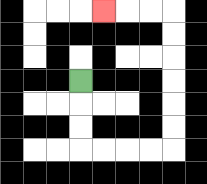{'start': '[3, 3]', 'end': '[4, 0]', 'path_directions': 'D,D,D,R,R,R,R,U,U,U,U,U,U,L,L,L', 'path_coordinates': '[[3, 3], [3, 4], [3, 5], [3, 6], [4, 6], [5, 6], [6, 6], [7, 6], [7, 5], [7, 4], [7, 3], [7, 2], [7, 1], [7, 0], [6, 0], [5, 0], [4, 0]]'}